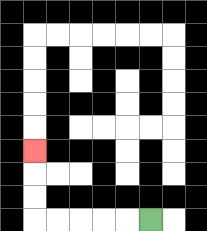{'start': '[6, 9]', 'end': '[1, 6]', 'path_directions': 'L,L,L,L,L,U,U,U', 'path_coordinates': '[[6, 9], [5, 9], [4, 9], [3, 9], [2, 9], [1, 9], [1, 8], [1, 7], [1, 6]]'}